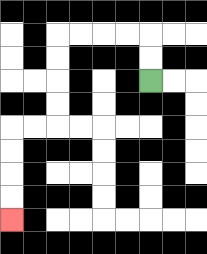{'start': '[6, 3]', 'end': '[0, 9]', 'path_directions': 'U,U,L,L,L,L,D,D,D,D,L,L,D,D,D,D', 'path_coordinates': '[[6, 3], [6, 2], [6, 1], [5, 1], [4, 1], [3, 1], [2, 1], [2, 2], [2, 3], [2, 4], [2, 5], [1, 5], [0, 5], [0, 6], [0, 7], [0, 8], [0, 9]]'}